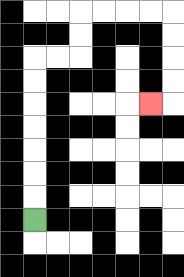{'start': '[1, 9]', 'end': '[6, 4]', 'path_directions': 'U,U,U,U,U,U,U,R,R,U,U,R,R,R,R,D,D,D,D,L', 'path_coordinates': '[[1, 9], [1, 8], [1, 7], [1, 6], [1, 5], [1, 4], [1, 3], [1, 2], [2, 2], [3, 2], [3, 1], [3, 0], [4, 0], [5, 0], [6, 0], [7, 0], [7, 1], [7, 2], [7, 3], [7, 4], [6, 4]]'}